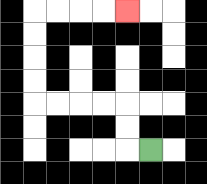{'start': '[6, 6]', 'end': '[5, 0]', 'path_directions': 'L,U,U,L,L,L,L,U,U,U,U,R,R,R,R', 'path_coordinates': '[[6, 6], [5, 6], [5, 5], [5, 4], [4, 4], [3, 4], [2, 4], [1, 4], [1, 3], [1, 2], [1, 1], [1, 0], [2, 0], [3, 0], [4, 0], [5, 0]]'}